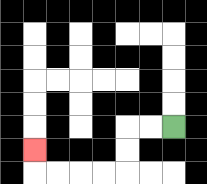{'start': '[7, 5]', 'end': '[1, 6]', 'path_directions': 'L,L,D,D,L,L,L,L,U', 'path_coordinates': '[[7, 5], [6, 5], [5, 5], [5, 6], [5, 7], [4, 7], [3, 7], [2, 7], [1, 7], [1, 6]]'}